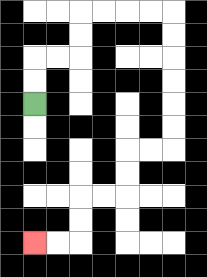{'start': '[1, 4]', 'end': '[1, 10]', 'path_directions': 'U,U,R,R,U,U,R,R,R,R,D,D,D,D,D,D,L,L,D,D,L,L,D,D,L,L', 'path_coordinates': '[[1, 4], [1, 3], [1, 2], [2, 2], [3, 2], [3, 1], [3, 0], [4, 0], [5, 0], [6, 0], [7, 0], [7, 1], [7, 2], [7, 3], [7, 4], [7, 5], [7, 6], [6, 6], [5, 6], [5, 7], [5, 8], [4, 8], [3, 8], [3, 9], [3, 10], [2, 10], [1, 10]]'}